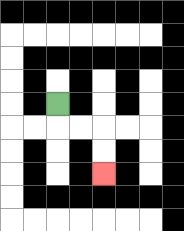{'start': '[2, 4]', 'end': '[4, 7]', 'path_directions': 'D,R,R,D,D', 'path_coordinates': '[[2, 4], [2, 5], [3, 5], [4, 5], [4, 6], [4, 7]]'}